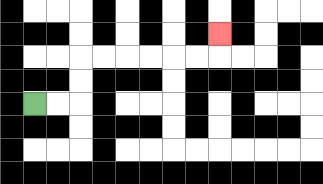{'start': '[1, 4]', 'end': '[9, 1]', 'path_directions': 'R,R,U,U,R,R,R,R,R,R,U', 'path_coordinates': '[[1, 4], [2, 4], [3, 4], [3, 3], [3, 2], [4, 2], [5, 2], [6, 2], [7, 2], [8, 2], [9, 2], [9, 1]]'}